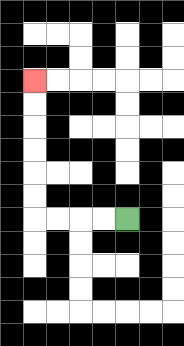{'start': '[5, 9]', 'end': '[1, 3]', 'path_directions': 'L,L,L,L,U,U,U,U,U,U', 'path_coordinates': '[[5, 9], [4, 9], [3, 9], [2, 9], [1, 9], [1, 8], [1, 7], [1, 6], [1, 5], [1, 4], [1, 3]]'}